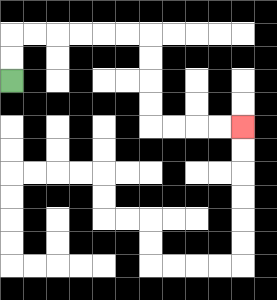{'start': '[0, 3]', 'end': '[10, 5]', 'path_directions': 'U,U,R,R,R,R,R,R,D,D,D,D,R,R,R,R', 'path_coordinates': '[[0, 3], [0, 2], [0, 1], [1, 1], [2, 1], [3, 1], [4, 1], [5, 1], [6, 1], [6, 2], [6, 3], [6, 4], [6, 5], [7, 5], [8, 5], [9, 5], [10, 5]]'}